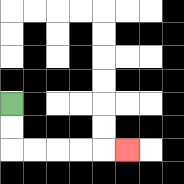{'start': '[0, 4]', 'end': '[5, 6]', 'path_directions': 'D,D,R,R,R,R,R', 'path_coordinates': '[[0, 4], [0, 5], [0, 6], [1, 6], [2, 6], [3, 6], [4, 6], [5, 6]]'}